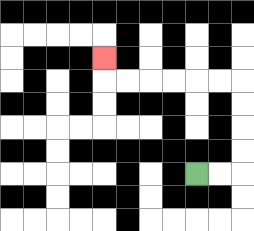{'start': '[8, 7]', 'end': '[4, 2]', 'path_directions': 'R,R,U,U,U,U,L,L,L,L,L,L,U', 'path_coordinates': '[[8, 7], [9, 7], [10, 7], [10, 6], [10, 5], [10, 4], [10, 3], [9, 3], [8, 3], [7, 3], [6, 3], [5, 3], [4, 3], [4, 2]]'}